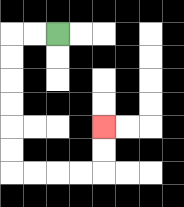{'start': '[2, 1]', 'end': '[4, 5]', 'path_directions': 'L,L,D,D,D,D,D,D,R,R,R,R,U,U', 'path_coordinates': '[[2, 1], [1, 1], [0, 1], [0, 2], [0, 3], [0, 4], [0, 5], [0, 6], [0, 7], [1, 7], [2, 7], [3, 7], [4, 7], [4, 6], [4, 5]]'}